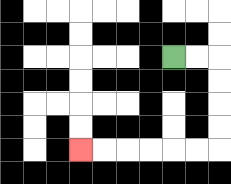{'start': '[7, 2]', 'end': '[3, 6]', 'path_directions': 'R,R,D,D,D,D,L,L,L,L,L,L', 'path_coordinates': '[[7, 2], [8, 2], [9, 2], [9, 3], [9, 4], [9, 5], [9, 6], [8, 6], [7, 6], [6, 6], [5, 6], [4, 6], [3, 6]]'}